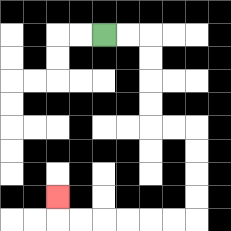{'start': '[4, 1]', 'end': '[2, 8]', 'path_directions': 'R,R,D,D,D,D,R,R,D,D,D,D,L,L,L,L,L,L,U', 'path_coordinates': '[[4, 1], [5, 1], [6, 1], [6, 2], [6, 3], [6, 4], [6, 5], [7, 5], [8, 5], [8, 6], [8, 7], [8, 8], [8, 9], [7, 9], [6, 9], [5, 9], [4, 9], [3, 9], [2, 9], [2, 8]]'}